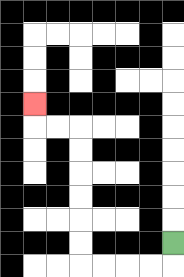{'start': '[7, 10]', 'end': '[1, 4]', 'path_directions': 'D,L,L,L,L,U,U,U,U,U,U,L,L,U', 'path_coordinates': '[[7, 10], [7, 11], [6, 11], [5, 11], [4, 11], [3, 11], [3, 10], [3, 9], [3, 8], [3, 7], [3, 6], [3, 5], [2, 5], [1, 5], [1, 4]]'}